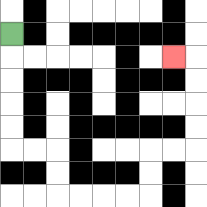{'start': '[0, 1]', 'end': '[7, 2]', 'path_directions': 'D,D,D,D,D,R,R,D,D,R,R,R,R,U,U,R,R,U,U,U,U,L', 'path_coordinates': '[[0, 1], [0, 2], [0, 3], [0, 4], [0, 5], [0, 6], [1, 6], [2, 6], [2, 7], [2, 8], [3, 8], [4, 8], [5, 8], [6, 8], [6, 7], [6, 6], [7, 6], [8, 6], [8, 5], [8, 4], [8, 3], [8, 2], [7, 2]]'}